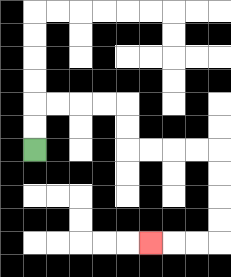{'start': '[1, 6]', 'end': '[6, 10]', 'path_directions': 'U,U,R,R,R,R,D,D,R,R,R,R,D,D,D,D,L,L,L', 'path_coordinates': '[[1, 6], [1, 5], [1, 4], [2, 4], [3, 4], [4, 4], [5, 4], [5, 5], [5, 6], [6, 6], [7, 6], [8, 6], [9, 6], [9, 7], [9, 8], [9, 9], [9, 10], [8, 10], [7, 10], [6, 10]]'}